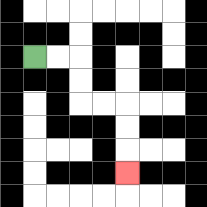{'start': '[1, 2]', 'end': '[5, 7]', 'path_directions': 'R,R,D,D,R,R,D,D,D', 'path_coordinates': '[[1, 2], [2, 2], [3, 2], [3, 3], [3, 4], [4, 4], [5, 4], [5, 5], [5, 6], [5, 7]]'}